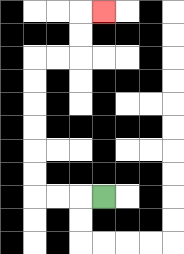{'start': '[4, 8]', 'end': '[4, 0]', 'path_directions': 'L,L,L,U,U,U,U,U,U,R,R,U,U,R', 'path_coordinates': '[[4, 8], [3, 8], [2, 8], [1, 8], [1, 7], [1, 6], [1, 5], [1, 4], [1, 3], [1, 2], [2, 2], [3, 2], [3, 1], [3, 0], [4, 0]]'}